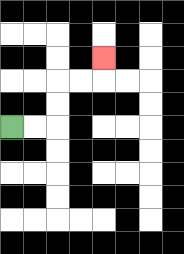{'start': '[0, 5]', 'end': '[4, 2]', 'path_directions': 'R,R,U,U,R,R,U', 'path_coordinates': '[[0, 5], [1, 5], [2, 5], [2, 4], [2, 3], [3, 3], [4, 3], [4, 2]]'}